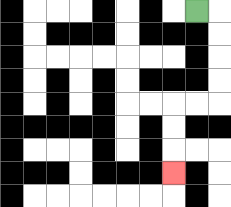{'start': '[8, 0]', 'end': '[7, 7]', 'path_directions': 'R,D,D,D,D,L,L,D,D,D', 'path_coordinates': '[[8, 0], [9, 0], [9, 1], [9, 2], [9, 3], [9, 4], [8, 4], [7, 4], [7, 5], [7, 6], [7, 7]]'}